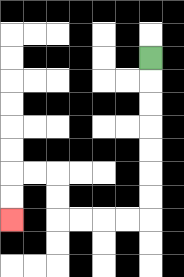{'start': '[6, 2]', 'end': '[0, 9]', 'path_directions': 'D,D,D,D,D,D,D,L,L,L,L,U,U,L,L,D,D', 'path_coordinates': '[[6, 2], [6, 3], [6, 4], [6, 5], [6, 6], [6, 7], [6, 8], [6, 9], [5, 9], [4, 9], [3, 9], [2, 9], [2, 8], [2, 7], [1, 7], [0, 7], [0, 8], [0, 9]]'}